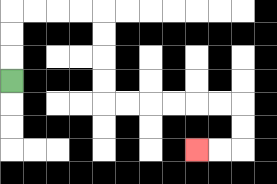{'start': '[0, 3]', 'end': '[8, 6]', 'path_directions': 'U,U,U,R,R,R,R,D,D,D,D,R,R,R,R,R,R,D,D,L,L', 'path_coordinates': '[[0, 3], [0, 2], [0, 1], [0, 0], [1, 0], [2, 0], [3, 0], [4, 0], [4, 1], [4, 2], [4, 3], [4, 4], [5, 4], [6, 4], [7, 4], [8, 4], [9, 4], [10, 4], [10, 5], [10, 6], [9, 6], [8, 6]]'}